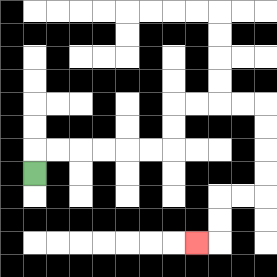{'start': '[1, 7]', 'end': '[8, 10]', 'path_directions': 'U,R,R,R,R,R,R,U,U,R,R,R,R,D,D,D,D,L,L,D,D,L', 'path_coordinates': '[[1, 7], [1, 6], [2, 6], [3, 6], [4, 6], [5, 6], [6, 6], [7, 6], [7, 5], [7, 4], [8, 4], [9, 4], [10, 4], [11, 4], [11, 5], [11, 6], [11, 7], [11, 8], [10, 8], [9, 8], [9, 9], [9, 10], [8, 10]]'}